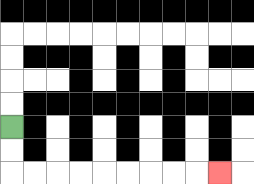{'start': '[0, 5]', 'end': '[9, 7]', 'path_directions': 'D,D,R,R,R,R,R,R,R,R,R', 'path_coordinates': '[[0, 5], [0, 6], [0, 7], [1, 7], [2, 7], [3, 7], [4, 7], [5, 7], [6, 7], [7, 7], [8, 7], [9, 7]]'}